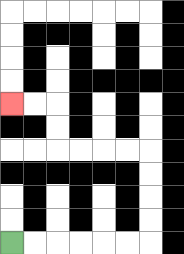{'start': '[0, 10]', 'end': '[0, 4]', 'path_directions': 'R,R,R,R,R,R,U,U,U,U,L,L,L,L,U,U,L,L', 'path_coordinates': '[[0, 10], [1, 10], [2, 10], [3, 10], [4, 10], [5, 10], [6, 10], [6, 9], [6, 8], [6, 7], [6, 6], [5, 6], [4, 6], [3, 6], [2, 6], [2, 5], [2, 4], [1, 4], [0, 4]]'}